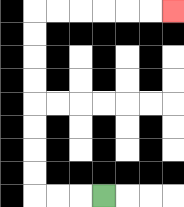{'start': '[4, 8]', 'end': '[7, 0]', 'path_directions': 'L,L,L,U,U,U,U,U,U,U,U,R,R,R,R,R,R', 'path_coordinates': '[[4, 8], [3, 8], [2, 8], [1, 8], [1, 7], [1, 6], [1, 5], [1, 4], [1, 3], [1, 2], [1, 1], [1, 0], [2, 0], [3, 0], [4, 0], [5, 0], [6, 0], [7, 0]]'}